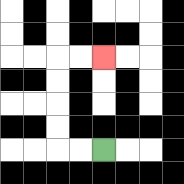{'start': '[4, 6]', 'end': '[4, 2]', 'path_directions': 'L,L,U,U,U,U,R,R', 'path_coordinates': '[[4, 6], [3, 6], [2, 6], [2, 5], [2, 4], [2, 3], [2, 2], [3, 2], [4, 2]]'}